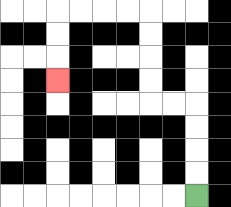{'start': '[8, 8]', 'end': '[2, 3]', 'path_directions': 'U,U,U,U,L,L,U,U,U,U,L,L,L,L,D,D,D', 'path_coordinates': '[[8, 8], [8, 7], [8, 6], [8, 5], [8, 4], [7, 4], [6, 4], [6, 3], [6, 2], [6, 1], [6, 0], [5, 0], [4, 0], [3, 0], [2, 0], [2, 1], [2, 2], [2, 3]]'}